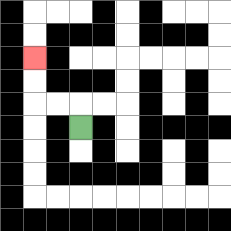{'start': '[3, 5]', 'end': '[1, 2]', 'path_directions': 'U,L,L,U,U', 'path_coordinates': '[[3, 5], [3, 4], [2, 4], [1, 4], [1, 3], [1, 2]]'}